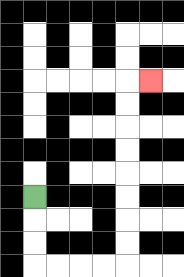{'start': '[1, 8]', 'end': '[6, 3]', 'path_directions': 'D,D,D,R,R,R,R,U,U,U,U,U,U,U,U,R', 'path_coordinates': '[[1, 8], [1, 9], [1, 10], [1, 11], [2, 11], [3, 11], [4, 11], [5, 11], [5, 10], [5, 9], [5, 8], [5, 7], [5, 6], [5, 5], [5, 4], [5, 3], [6, 3]]'}